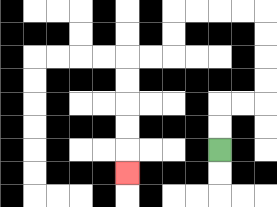{'start': '[9, 6]', 'end': '[5, 7]', 'path_directions': 'U,U,R,R,U,U,U,U,L,L,L,L,D,D,L,L,D,D,D,D,D', 'path_coordinates': '[[9, 6], [9, 5], [9, 4], [10, 4], [11, 4], [11, 3], [11, 2], [11, 1], [11, 0], [10, 0], [9, 0], [8, 0], [7, 0], [7, 1], [7, 2], [6, 2], [5, 2], [5, 3], [5, 4], [5, 5], [5, 6], [5, 7]]'}